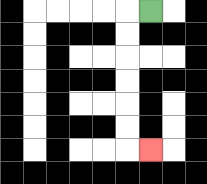{'start': '[6, 0]', 'end': '[6, 6]', 'path_directions': 'L,D,D,D,D,D,D,R', 'path_coordinates': '[[6, 0], [5, 0], [5, 1], [5, 2], [5, 3], [5, 4], [5, 5], [5, 6], [6, 6]]'}